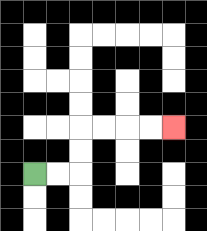{'start': '[1, 7]', 'end': '[7, 5]', 'path_directions': 'R,R,U,U,R,R,R,R', 'path_coordinates': '[[1, 7], [2, 7], [3, 7], [3, 6], [3, 5], [4, 5], [5, 5], [6, 5], [7, 5]]'}